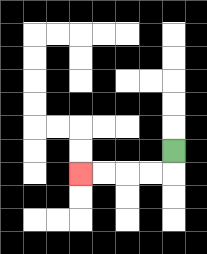{'start': '[7, 6]', 'end': '[3, 7]', 'path_directions': 'D,L,L,L,L', 'path_coordinates': '[[7, 6], [7, 7], [6, 7], [5, 7], [4, 7], [3, 7]]'}